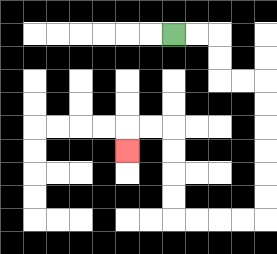{'start': '[7, 1]', 'end': '[5, 6]', 'path_directions': 'R,R,D,D,R,R,D,D,D,D,D,D,L,L,L,L,U,U,U,U,L,L,D', 'path_coordinates': '[[7, 1], [8, 1], [9, 1], [9, 2], [9, 3], [10, 3], [11, 3], [11, 4], [11, 5], [11, 6], [11, 7], [11, 8], [11, 9], [10, 9], [9, 9], [8, 9], [7, 9], [7, 8], [7, 7], [7, 6], [7, 5], [6, 5], [5, 5], [5, 6]]'}